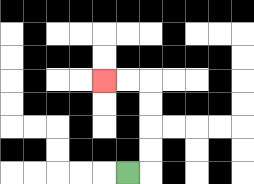{'start': '[5, 7]', 'end': '[4, 3]', 'path_directions': 'R,U,U,U,U,L,L', 'path_coordinates': '[[5, 7], [6, 7], [6, 6], [6, 5], [6, 4], [6, 3], [5, 3], [4, 3]]'}